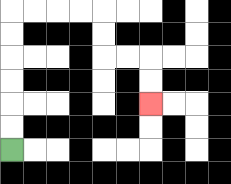{'start': '[0, 6]', 'end': '[6, 4]', 'path_directions': 'U,U,U,U,U,U,R,R,R,R,D,D,R,R,D,D', 'path_coordinates': '[[0, 6], [0, 5], [0, 4], [0, 3], [0, 2], [0, 1], [0, 0], [1, 0], [2, 0], [3, 0], [4, 0], [4, 1], [4, 2], [5, 2], [6, 2], [6, 3], [6, 4]]'}